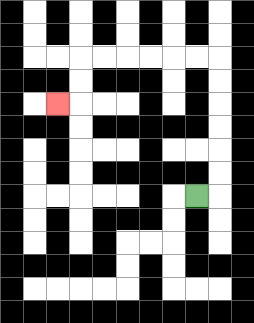{'start': '[8, 8]', 'end': '[2, 4]', 'path_directions': 'R,U,U,U,U,U,U,L,L,L,L,L,L,D,D,L', 'path_coordinates': '[[8, 8], [9, 8], [9, 7], [9, 6], [9, 5], [9, 4], [9, 3], [9, 2], [8, 2], [7, 2], [6, 2], [5, 2], [4, 2], [3, 2], [3, 3], [3, 4], [2, 4]]'}